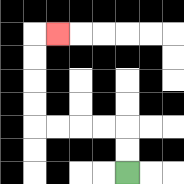{'start': '[5, 7]', 'end': '[2, 1]', 'path_directions': 'U,U,L,L,L,L,U,U,U,U,R', 'path_coordinates': '[[5, 7], [5, 6], [5, 5], [4, 5], [3, 5], [2, 5], [1, 5], [1, 4], [1, 3], [1, 2], [1, 1], [2, 1]]'}